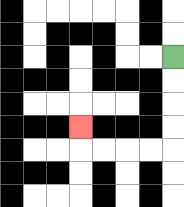{'start': '[7, 2]', 'end': '[3, 5]', 'path_directions': 'D,D,D,D,L,L,L,L,U', 'path_coordinates': '[[7, 2], [7, 3], [7, 4], [7, 5], [7, 6], [6, 6], [5, 6], [4, 6], [3, 6], [3, 5]]'}